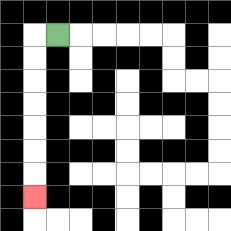{'start': '[2, 1]', 'end': '[1, 8]', 'path_directions': 'L,D,D,D,D,D,D,D', 'path_coordinates': '[[2, 1], [1, 1], [1, 2], [1, 3], [1, 4], [1, 5], [1, 6], [1, 7], [1, 8]]'}